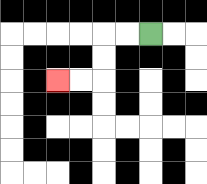{'start': '[6, 1]', 'end': '[2, 3]', 'path_directions': 'L,L,D,D,L,L', 'path_coordinates': '[[6, 1], [5, 1], [4, 1], [4, 2], [4, 3], [3, 3], [2, 3]]'}